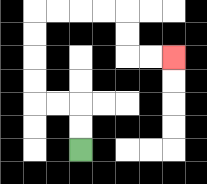{'start': '[3, 6]', 'end': '[7, 2]', 'path_directions': 'U,U,L,L,U,U,U,U,R,R,R,R,D,D,R,R', 'path_coordinates': '[[3, 6], [3, 5], [3, 4], [2, 4], [1, 4], [1, 3], [1, 2], [1, 1], [1, 0], [2, 0], [3, 0], [4, 0], [5, 0], [5, 1], [5, 2], [6, 2], [7, 2]]'}